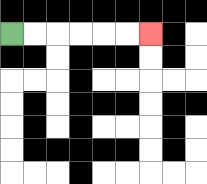{'start': '[0, 1]', 'end': '[6, 1]', 'path_directions': 'R,R,R,R,R,R', 'path_coordinates': '[[0, 1], [1, 1], [2, 1], [3, 1], [4, 1], [5, 1], [6, 1]]'}